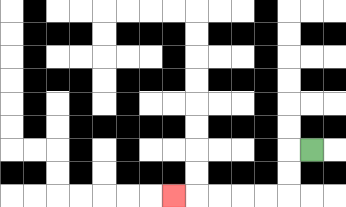{'start': '[13, 6]', 'end': '[7, 8]', 'path_directions': 'L,D,D,L,L,L,L,L', 'path_coordinates': '[[13, 6], [12, 6], [12, 7], [12, 8], [11, 8], [10, 8], [9, 8], [8, 8], [7, 8]]'}